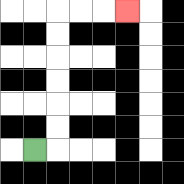{'start': '[1, 6]', 'end': '[5, 0]', 'path_directions': 'R,U,U,U,U,U,U,R,R,R', 'path_coordinates': '[[1, 6], [2, 6], [2, 5], [2, 4], [2, 3], [2, 2], [2, 1], [2, 0], [3, 0], [4, 0], [5, 0]]'}